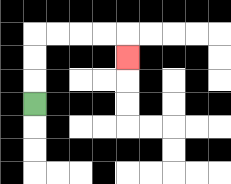{'start': '[1, 4]', 'end': '[5, 2]', 'path_directions': 'U,U,U,R,R,R,R,D', 'path_coordinates': '[[1, 4], [1, 3], [1, 2], [1, 1], [2, 1], [3, 1], [4, 1], [5, 1], [5, 2]]'}